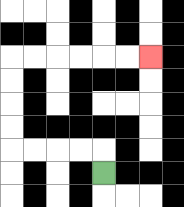{'start': '[4, 7]', 'end': '[6, 2]', 'path_directions': 'U,L,L,L,L,U,U,U,U,R,R,R,R,R,R', 'path_coordinates': '[[4, 7], [4, 6], [3, 6], [2, 6], [1, 6], [0, 6], [0, 5], [0, 4], [0, 3], [0, 2], [1, 2], [2, 2], [3, 2], [4, 2], [5, 2], [6, 2]]'}